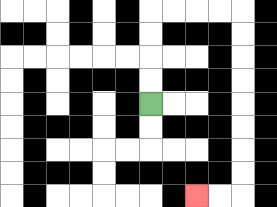{'start': '[6, 4]', 'end': '[8, 8]', 'path_directions': 'U,U,U,U,R,R,R,R,D,D,D,D,D,D,D,D,L,L', 'path_coordinates': '[[6, 4], [6, 3], [6, 2], [6, 1], [6, 0], [7, 0], [8, 0], [9, 0], [10, 0], [10, 1], [10, 2], [10, 3], [10, 4], [10, 5], [10, 6], [10, 7], [10, 8], [9, 8], [8, 8]]'}